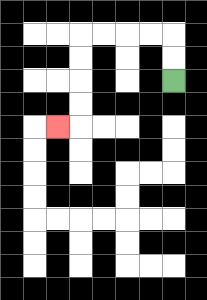{'start': '[7, 3]', 'end': '[2, 5]', 'path_directions': 'U,U,L,L,L,L,D,D,D,D,L', 'path_coordinates': '[[7, 3], [7, 2], [7, 1], [6, 1], [5, 1], [4, 1], [3, 1], [3, 2], [3, 3], [3, 4], [3, 5], [2, 5]]'}